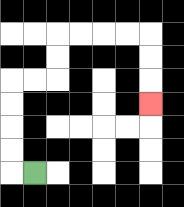{'start': '[1, 7]', 'end': '[6, 4]', 'path_directions': 'L,U,U,U,U,R,R,U,U,R,R,R,R,D,D,D', 'path_coordinates': '[[1, 7], [0, 7], [0, 6], [0, 5], [0, 4], [0, 3], [1, 3], [2, 3], [2, 2], [2, 1], [3, 1], [4, 1], [5, 1], [6, 1], [6, 2], [6, 3], [6, 4]]'}